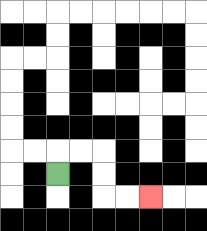{'start': '[2, 7]', 'end': '[6, 8]', 'path_directions': 'U,R,R,D,D,R,R', 'path_coordinates': '[[2, 7], [2, 6], [3, 6], [4, 6], [4, 7], [4, 8], [5, 8], [6, 8]]'}